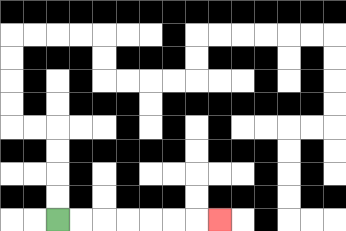{'start': '[2, 9]', 'end': '[9, 9]', 'path_directions': 'R,R,R,R,R,R,R', 'path_coordinates': '[[2, 9], [3, 9], [4, 9], [5, 9], [6, 9], [7, 9], [8, 9], [9, 9]]'}